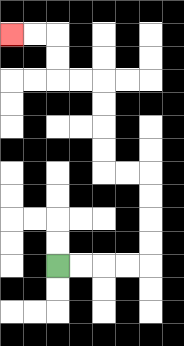{'start': '[2, 11]', 'end': '[0, 1]', 'path_directions': 'R,R,R,R,U,U,U,U,L,L,U,U,U,U,L,L,U,U,L,L', 'path_coordinates': '[[2, 11], [3, 11], [4, 11], [5, 11], [6, 11], [6, 10], [6, 9], [6, 8], [6, 7], [5, 7], [4, 7], [4, 6], [4, 5], [4, 4], [4, 3], [3, 3], [2, 3], [2, 2], [2, 1], [1, 1], [0, 1]]'}